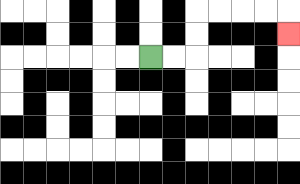{'start': '[6, 2]', 'end': '[12, 1]', 'path_directions': 'R,R,U,U,R,R,R,R,D', 'path_coordinates': '[[6, 2], [7, 2], [8, 2], [8, 1], [8, 0], [9, 0], [10, 0], [11, 0], [12, 0], [12, 1]]'}